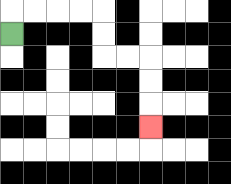{'start': '[0, 1]', 'end': '[6, 5]', 'path_directions': 'U,R,R,R,R,D,D,R,R,D,D,D', 'path_coordinates': '[[0, 1], [0, 0], [1, 0], [2, 0], [3, 0], [4, 0], [4, 1], [4, 2], [5, 2], [6, 2], [6, 3], [6, 4], [6, 5]]'}